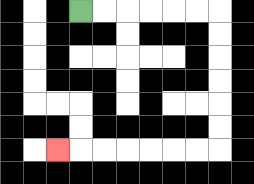{'start': '[3, 0]', 'end': '[2, 6]', 'path_directions': 'R,R,R,R,R,R,D,D,D,D,D,D,L,L,L,L,L,L,L', 'path_coordinates': '[[3, 0], [4, 0], [5, 0], [6, 0], [7, 0], [8, 0], [9, 0], [9, 1], [9, 2], [9, 3], [9, 4], [9, 5], [9, 6], [8, 6], [7, 6], [6, 6], [5, 6], [4, 6], [3, 6], [2, 6]]'}